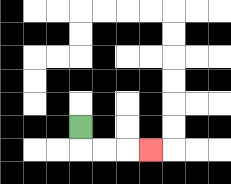{'start': '[3, 5]', 'end': '[6, 6]', 'path_directions': 'D,R,R,R', 'path_coordinates': '[[3, 5], [3, 6], [4, 6], [5, 6], [6, 6]]'}